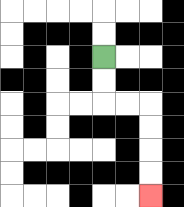{'start': '[4, 2]', 'end': '[6, 8]', 'path_directions': 'D,D,R,R,D,D,D,D', 'path_coordinates': '[[4, 2], [4, 3], [4, 4], [5, 4], [6, 4], [6, 5], [6, 6], [6, 7], [6, 8]]'}